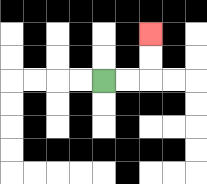{'start': '[4, 3]', 'end': '[6, 1]', 'path_directions': 'R,R,U,U', 'path_coordinates': '[[4, 3], [5, 3], [6, 3], [6, 2], [6, 1]]'}